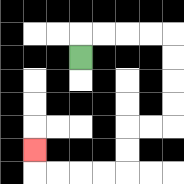{'start': '[3, 2]', 'end': '[1, 6]', 'path_directions': 'U,R,R,R,R,D,D,D,D,L,L,D,D,L,L,L,L,U', 'path_coordinates': '[[3, 2], [3, 1], [4, 1], [5, 1], [6, 1], [7, 1], [7, 2], [7, 3], [7, 4], [7, 5], [6, 5], [5, 5], [5, 6], [5, 7], [4, 7], [3, 7], [2, 7], [1, 7], [1, 6]]'}